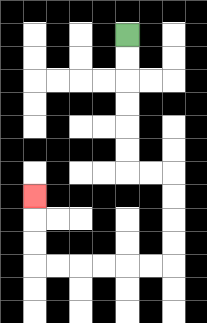{'start': '[5, 1]', 'end': '[1, 8]', 'path_directions': 'D,D,D,D,D,D,R,R,D,D,D,D,L,L,L,L,L,L,U,U,U', 'path_coordinates': '[[5, 1], [5, 2], [5, 3], [5, 4], [5, 5], [5, 6], [5, 7], [6, 7], [7, 7], [7, 8], [7, 9], [7, 10], [7, 11], [6, 11], [5, 11], [4, 11], [3, 11], [2, 11], [1, 11], [1, 10], [1, 9], [1, 8]]'}